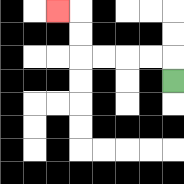{'start': '[7, 3]', 'end': '[2, 0]', 'path_directions': 'U,L,L,L,L,U,U,L', 'path_coordinates': '[[7, 3], [7, 2], [6, 2], [5, 2], [4, 2], [3, 2], [3, 1], [3, 0], [2, 0]]'}